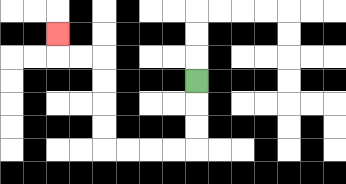{'start': '[8, 3]', 'end': '[2, 1]', 'path_directions': 'D,D,D,L,L,L,L,U,U,U,U,L,L,U', 'path_coordinates': '[[8, 3], [8, 4], [8, 5], [8, 6], [7, 6], [6, 6], [5, 6], [4, 6], [4, 5], [4, 4], [4, 3], [4, 2], [3, 2], [2, 2], [2, 1]]'}